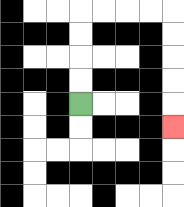{'start': '[3, 4]', 'end': '[7, 5]', 'path_directions': 'U,U,U,U,R,R,R,R,D,D,D,D,D', 'path_coordinates': '[[3, 4], [3, 3], [3, 2], [3, 1], [3, 0], [4, 0], [5, 0], [6, 0], [7, 0], [7, 1], [7, 2], [7, 3], [7, 4], [7, 5]]'}